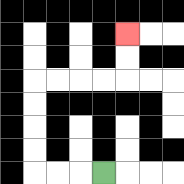{'start': '[4, 7]', 'end': '[5, 1]', 'path_directions': 'L,L,L,U,U,U,U,R,R,R,R,U,U', 'path_coordinates': '[[4, 7], [3, 7], [2, 7], [1, 7], [1, 6], [1, 5], [1, 4], [1, 3], [2, 3], [3, 3], [4, 3], [5, 3], [5, 2], [5, 1]]'}